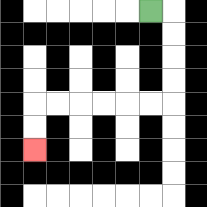{'start': '[6, 0]', 'end': '[1, 6]', 'path_directions': 'R,D,D,D,D,L,L,L,L,L,L,D,D', 'path_coordinates': '[[6, 0], [7, 0], [7, 1], [7, 2], [7, 3], [7, 4], [6, 4], [5, 4], [4, 4], [3, 4], [2, 4], [1, 4], [1, 5], [1, 6]]'}